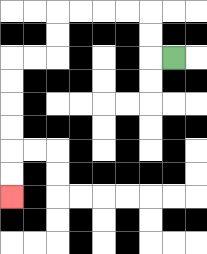{'start': '[7, 2]', 'end': '[0, 8]', 'path_directions': 'L,U,U,L,L,L,L,D,D,L,L,D,D,D,D,D,D', 'path_coordinates': '[[7, 2], [6, 2], [6, 1], [6, 0], [5, 0], [4, 0], [3, 0], [2, 0], [2, 1], [2, 2], [1, 2], [0, 2], [0, 3], [0, 4], [0, 5], [0, 6], [0, 7], [0, 8]]'}